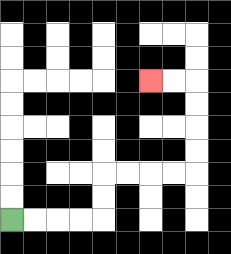{'start': '[0, 9]', 'end': '[6, 3]', 'path_directions': 'R,R,R,R,U,U,R,R,R,R,U,U,U,U,L,L', 'path_coordinates': '[[0, 9], [1, 9], [2, 9], [3, 9], [4, 9], [4, 8], [4, 7], [5, 7], [6, 7], [7, 7], [8, 7], [8, 6], [8, 5], [8, 4], [8, 3], [7, 3], [6, 3]]'}